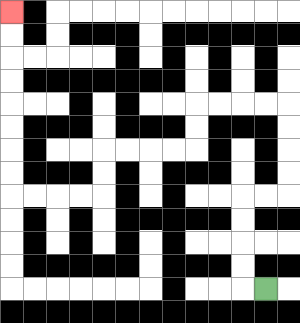{'start': '[11, 12]', 'end': '[0, 0]', 'path_directions': 'L,U,U,U,U,R,R,U,U,U,U,L,L,L,L,D,D,L,L,L,L,D,D,L,L,L,L,U,U,U,U,U,U,U,U', 'path_coordinates': '[[11, 12], [10, 12], [10, 11], [10, 10], [10, 9], [10, 8], [11, 8], [12, 8], [12, 7], [12, 6], [12, 5], [12, 4], [11, 4], [10, 4], [9, 4], [8, 4], [8, 5], [8, 6], [7, 6], [6, 6], [5, 6], [4, 6], [4, 7], [4, 8], [3, 8], [2, 8], [1, 8], [0, 8], [0, 7], [0, 6], [0, 5], [0, 4], [0, 3], [0, 2], [0, 1], [0, 0]]'}